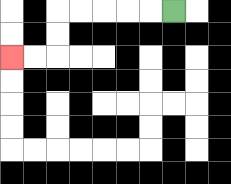{'start': '[7, 0]', 'end': '[0, 2]', 'path_directions': 'L,L,L,L,L,D,D,L,L', 'path_coordinates': '[[7, 0], [6, 0], [5, 0], [4, 0], [3, 0], [2, 0], [2, 1], [2, 2], [1, 2], [0, 2]]'}